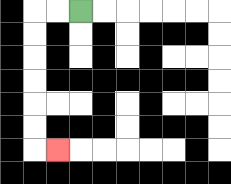{'start': '[3, 0]', 'end': '[2, 6]', 'path_directions': 'L,L,D,D,D,D,D,D,R', 'path_coordinates': '[[3, 0], [2, 0], [1, 0], [1, 1], [1, 2], [1, 3], [1, 4], [1, 5], [1, 6], [2, 6]]'}